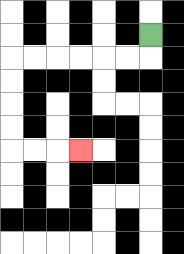{'start': '[6, 1]', 'end': '[3, 6]', 'path_directions': 'D,L,L,L,L,L,L,D,D,D,D,R,R,R', 'path_coordinates': '[[6, 1], [6, 2], [5, 2], [4, 2], [3, 2], [2, 2], [1, 2], [0, 2], [0, 3], [0, 4], [0, 5], [0, 6], [1, 6], [2, 6], [3, 6]]'}